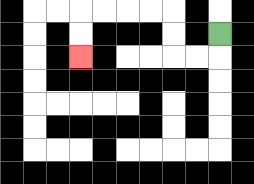{'start': '[9, 1]', 'end': '[3, 2]', 'path_directions': 'D,L,L,U,U,L,L,L,L,D,D', 'path_coordinates': '[[9, 1], [9, 2], [8, 2], [7, 2], [7, 1], [7, 0], [6, 0], [5, 0], [4, 0], [3, 0], [3, 1], [3, 2]]'}